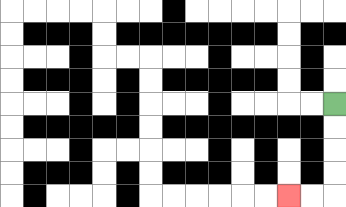{'start': '[14, 4]', 'end': '[12, 8]', 'path_directions': 'D,D,D,D,L,L', 'path_coordinates': '[[14, 4], [14, 5], [14, 6], [14, 7], [14, 8], [13, 8], [12, 8]]'}